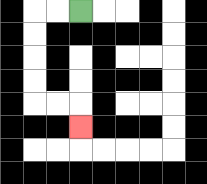{'start': '[3, 0]', 'end': '[3, 5]', 'path_directions': 'L,L,D,D,D,D,R,R,D', 'path_coordinates': '[[3, 0], [2, 0], [1, 0], [1, 1], [1, 2], [1, 3], [1, 4], [2, 4], [3, 4], [3, 5]]'}